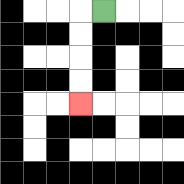{'start': '[4, 0]', 'end': '[3, 4]', 'path_directions': 'L,D,D,D,D', 'path_coordinates': '[[4, 0], [3, 0], [3, 1], [3, 2], [3, 3], [3, 4]]'}